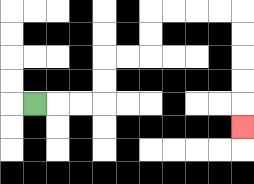{'start': '[1, 4]', 'end': '[10, 5]', 'path_directions': 'R,R,R,U,U,R,R,U,U,R,R,R,R,D,D,D,D,D', 'path_coordinates': '[[1, 4], [2, 4], [3, 4], [4, 4], [4, 3], [4, 2], [5, 2], [6, 2], [6, 1], [6, 0], [7, 0], [8, 0], [9, 0], [10, 0], [10, 1], [10, 2], [10, 3], [10, 4], [10, 5]]'}